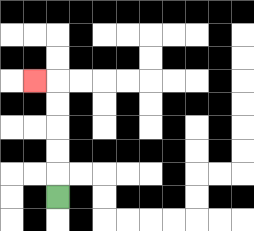{'start': '[2, 8]', 'end': '[1, 3]', 'path_directions': 'U,U,U,U,U,L', 'path_coordinates': '[[2, 8], [2, 7], [2, 6], [2, 5], [2, 4], [2, 3], [1, 3]]'}